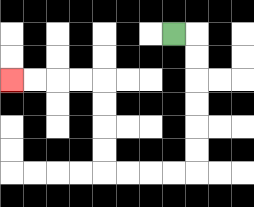{'start': '[7, 1]', 'end': '[0, 3]', 'path_directions': 'R,D,D,D,D,D,D,L,L,L,L,U,U,U,U,L,L,L,L', 'path_coordinates': '[[7, 1], [8, 1], [8, 2], [8, 3], [8, 4], [8, 5], [8, 6], [8, 7], [7, 7], [6, 7], [5, 7], [4, 7], [4, 6], [4, 5], [4, 4], [4, 3], [3, 3], [2, 3], [1, 3], [0, 3]]'}